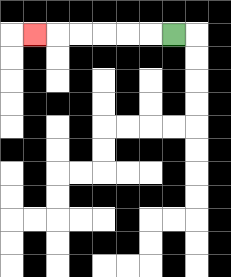{'start': '[7, 1]', 'end': '[1, 1]', 'path_directions': 'L,L,L,L,L,L', 'path_coordinates': '[[7, 1], [6, 1], [5, 1], [4, 1], [3, 1], [2, 1], [1, 1]]'}